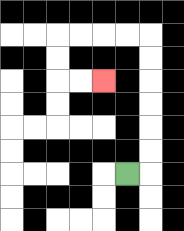{'start': '[5, 7]', 'end': '[4, 3]', 'path_directions': 'R,U,U,U,U,U,U,L,L,L,L,D,D,R,R', 'path_coordinates': '[[5, 7], [6, 7], [6, 6], [6, 5], [6, 4], [6, 3], [6, 2], [6, 1], [5, 1], [4, 1], [3, 1], [2, 1], [2, 2], [2, 3], [3, 3], [4, 3]]'}